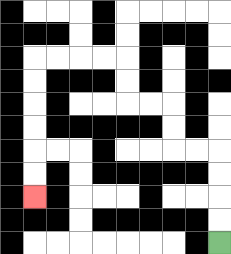{'start': '[9, 10]', 'end': '[1, 8]', 'path_directions': 'U,U,U,U,L,L,U,U,L,L,U,U,L,L,L,L,D,D,D,D,D,D', 'path_coordinates': '[[9, 10], [9, 9], [9, 8], [9, 7], [9, 6], [8, 6], [7, 6], [7, 5], [7, 4], [6, 4], [5, 4], [5, 3], [5, 2], [4, 2], [3, 2], [2, 2], [1, 2], [1, 3], [1, 4], [1, 5], [1, 6], [1, 7], [1, 8]]'}